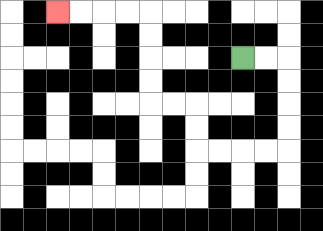{'start': '[10, 2]', 'end': '[2, 0]', 'path_directions': 'R,R,D,D,D,D,L,L,L,L,U,U,L,L,U,U,U,U,L,L,L,L', 'path_coordinates': '[[10, 2], [11, 2], [12, 2], [12, 3], [12, 4], [12, 5], [12, 6], [11, 6], [10, 6], [9, 6], [8, 6], [8, 5], [8, 4], [7, 4], [6, 4], [6, 3], [6, 2], [6, 1], [6, 0], [5, 0], [4, 0], [3, 0], [2, 0]]'}